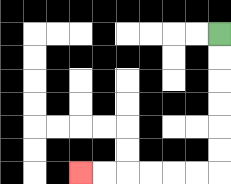{'start': '[9, 1]', 'end': '[3, 7]', 'path_directions': 'D,D,D,D,D,D,L,L,L,L,L,L', 'path_coordinates': '[[9, 1], [9, 2], [9, 3], [9, 4], [9, 5], [9, 6], [9, 7], [8, 7], [7, 7], [6, 7], [5, 7], [4, 7], [3, 7]]'}